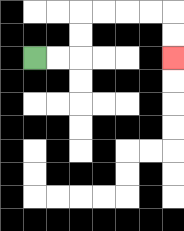{'start': '[1, 2]', 'end': '[7, 2]', 'path_directions': 'R,R,U,U,R,R,R,R,D,D', 'path_coordinates': '[[1, 2], [2, 2], [3, 2], [3, 1], [3, 0], [4, 0], [5, 0], [6, 0], [7, 0], [7, 1], [7, 2]]'}